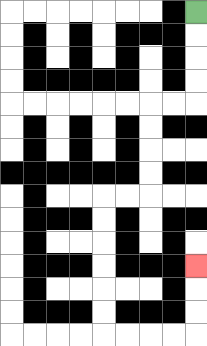{'start': '[8, 0]', 'end': '[8, 11]', 'path_directions': 'D,D,D,D,L,L,D,D,D,D,L,L,D,D,D,D,D,D,R,R,R,R,U,U,U', 'path_coordinates': '[[8, 0], [8, 1], [8, 2], [8, 3], [8, 4], [7, 4], [6, 4], [6, 5], [6, 6], [6, 7], [6, 8], [5, 8], [4, 8], [4, 9], [4, 10], [4, 11], [4, 12], [4, 13], [4, 14], [5, 14], [6, 14], [7, 14], [8, 14], [8, 13], [8, 12], [8, 11]]'}